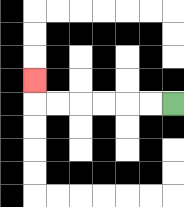{'start': '[7, 4]', 'end': '[1, 3]', 'path_directions': 'L,L,L,L,L,L,U', 'path_coordinates': '[[7, 4], [6, 4], [5, 4], [4, 4], [3, 4], [2, 4], [1, 4], [1, 3]]'}